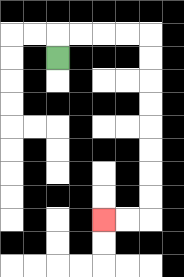{'start': '[2, 2]', 'end': '[4, 9]', 'path_directions': 'U,R,R,R,R,D,D,D,D,D,D,D,D,L,L', 'path_coordinates': '[[2, 2], [2, 1], [3, 1], [4, 1], [5, 1], [6, 1], [6, 2], [6, 3], [6, 4], [6, 5], [6, 6], [6, 7], [6, 8], [6, 9], [5, 9], [4, 9]]'}